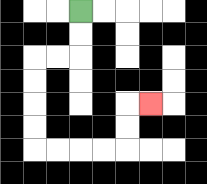{'start': '[3, 0]', 'end': '[6, 4]', 'path_directions': 'D,D,L,L,D,D,D,D,R,R,R,R,U,U,R', 'path_coordinates': '[[3, 0], [3, 1], [3, 2], [2, 2], [1, 2], [1, 3], [1, 4], [1, 5], [1, 6], [2, 6], [3, 6], [4, 6], [5, 6], [5, 5], [5, 4], [6, 4]]'}